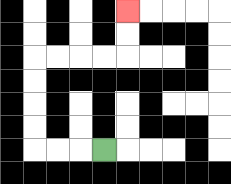{'start': '[4, 6]', 'end': '[5, 0]', 'path_directions': 'L,L,L,U,U,U,U,R,R,R,R,U,U', 'path_coordinates': '[[4, 6], [3, 6], [2, 6], [1, 6], [1, 5], [1, 4], [1, 3], [1, 2], [2, 2], [3, 2], [4, 2], [5, 2], [5, 1], [5, 0]]'}